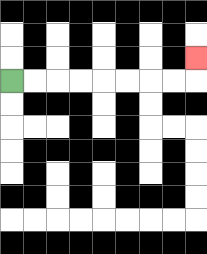{'start': '[0, 3]', 'end': '[8, 2]', 'path_directions': 'R,R,R,R,R,R,R,R,U', 'path_coordinates': '[[0, 3], [1, 3], [2, 3], [3, 3], [4, 3], [5, 3], [6, 3], [7, 3], [8, 3], [8, 2]]'}